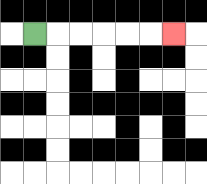{'start': '[1, 1]', 'end': '[7, 1]', 'path_directions': 'R,R,R,R,R,R', 'path_coordinates': '[[1, 1], [2, 1], [3, 1], [4, 1], [5, 1], [6, 1], [7, 1]]'}